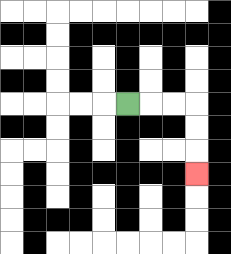{'start': '[5, 4]', 'end': '[8, 7]', 'path_directions': 'R,R,R,D,D,D', 'path_coordinates': '[[5, 4], [6, 4], [7, 4], [8, 4], [8, 5], [8, 6], [8, 7]]'}